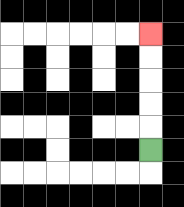{'start': '[6, 6]', 'end': '[6, 1]', 'path_directions': 'U,U,U,U,U', 'path_coordinates': '[[6, 6], [6, 5], [6, 4], [6, 3], [6, 2], [6, 1]]'}